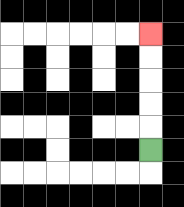{'start': '[6, 6]', 'end': '[6, 1]', 'path_directions': 'U,U,U,U,U', 'path_coordinates': '[[6, 6], [6, 5], [6, 4], [6, 3], [6, 2], [6, 1]]'}